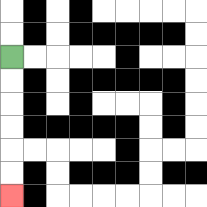{'start': '[0, 2]', 'end': '[0, 8]', 'path_directions': 'D,D,D,D,D,D', 'path_coordinates': '[[0, 2], [0, 3], [0, 4], [0, 5], [0, 6], [0, 7], [0, 8]]'}